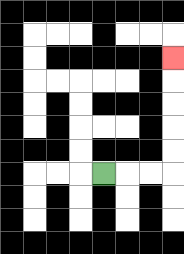{'start': '[4, 7]', 'end': '[7, 2]', 'path_directions': 'R,R,R,U,U,U,U,U', 'path_coordinates': '[[4, 7], [5, 7], [6, 7], [7, 7], [7, 6], [7, 5], [7, 4], [7, 3], [7, 2]]'}